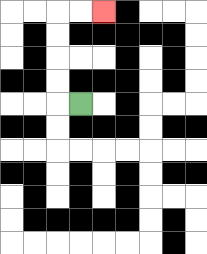{'start': '[3, 4]', 'end': '[4, 0]', 'path_directions': 'L,U,U,U,U,R,R', 'path_coordinates': '[[3, 4], [2, 4], [2, 3], [2, 2], [2, 1], [2, 0], [3, 0], [4, 0]]'}